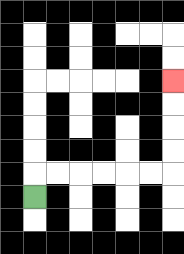{'start': '[1, 8]', 'end': '[7, 3]', 'path_directions': 'U,R,R,R,R,R,R,U,U,U,U', 'path_coordinates': '[[1, 8], [1, 7], [2, 7], [3, 7], [4, 7], [5, 7], [6, 7], [7, 7], [7, 6], [7, 5], [7, 4], [7, 3]]'}